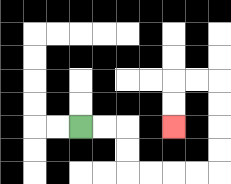{'start': '[3, 5]', 'end': '[7, 5]', 'path_directions': 'R,R,D,D,R,R,R,R,U,U,U,U,L,L,D,D', 'path_coordinates': '[[3, 5], [4, 5], [5, 5], [5, 6], [5, 7], [6, 7], [7, 7], [8, 7], [9, 7], [9, 6], [9, 5], [9, 4], [9, 3], [8, 3], [7, 3], [7, 4], [7, 5]]'}